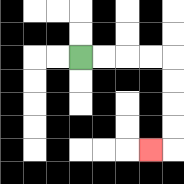{'start': '[3, 2]', 'end': '[6, 6]', 'path_directions': 'R,R,R,R,D,D,D,D,L', 'path_coordinates': '[[3, 2], [4, 2], [5, 2], [6, 2], [7, 2], [7, 3], [7, 4], [7, 5], [7, 6], [6, 6]]'}